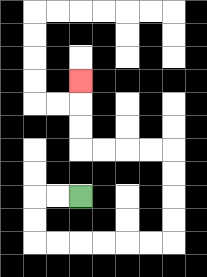{'start': '[3, 8]', 'end': '[3, 3]', 'path_directions': 'L,L,D,D,R,R,R,R,R,R,U,U,U,U,L,L,L,L,U,U,U', 'path_coordinates': '[[3, 8], [2, 8], [1, 8], [1, 9], [1, 10], [2, 10], [3, 10], [4, 10], [5, 10], [6, 10], [7, 10], [7, 9], [7, 8], [7, 7], [7, 6], [6, 6], [5, 6], [4, 6], [3, 6], [3, 5], [3, 4], [3, 3]]'}